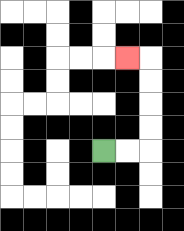{'start': '[4, 6]', 'end': '[5, 2]', 'path_directions': 'R,R,U,U,U,U,L', 'path_coordinates': '[[4, 6], [5, 6], [6, 6], [6, 5], [6, 4], [6, 3], [6, 2], [5, 2]]'}